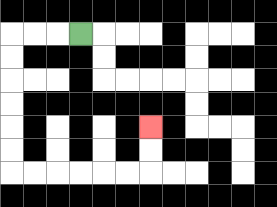{'start': '[3, 1]', 'end': '[6, 5]', 'path_directions': 'L,L,L,D,D,D,D,D,D,R,R,R,R,R,R,U,U', 'path_coordinates': '[[3, 1], [2, 1], [1, 1], [0, 1], [0, 2], [0, 3], [0, 4], [0, 5], [0, 6], [0, 7], [1, 7], [2, 7], [3, 7], [4, 7], [5, 7], [6, 7], [6, 6], [6, 5]]'}